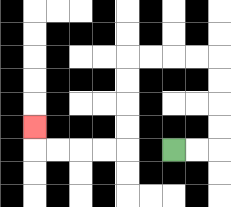{'start': '[7, 6]', 'end': '[1, 5]', 'path_directions': 'R,R,U,U,U,U,L,L,L,L,D,D,D,D,L,L,L,L,U', 'path_coordinates': '[[7, 6], [8, 6], [9, 6], [9, 5], [9, 4], [9, 3], [9, 2], [8, 2], [7, 2], [6, 2], [5, 2], [5, 3], [5, 4], [5, 5], [5, 6], [4, 6], [3, 6], [2, 6], [1, 6], [1, 5]]'}